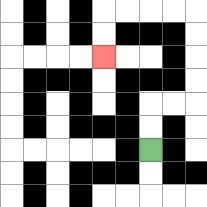{'start': '[6, 6]', 'end': '[4, 2]', 'path_directions': 'U,U,R,R,U,U,U,U,L,L,L,L,D,D', 'path_coordinates': '[[6, 6], [6, 5], [6, 4], [7, 4], [8, 4], [8, 3], [8, 2], [8, 1], [8, 0], [7, 0], [6, 0], [5, 0], [4, 0], [4, 1], [4, 2]]'}